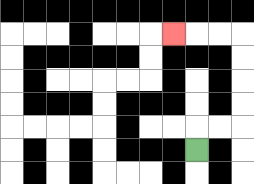{'start': '[8, 6]', 'end': '[7, 1]', 'path_directions': 'U,R,R,U,U,U,U,L,L,L', 'path_coordinates': '[[8, 6], [8, 5], [9, 5], [10, 5], [10, 4], [10, 3], [10, 2], [10, 1], [9, 1], [8, 1], [7, 1]]'}